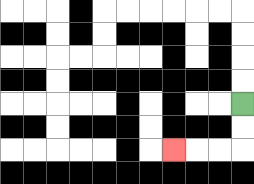{'start': '[10, 4]', 'end': '[7, 6]', 'path_directions': 'D,D,L,L,L', 'path_coordinates': '[[10, 4], [10, 5], [10, 6], [9, 6], [8, 6], [7, 6]]'}